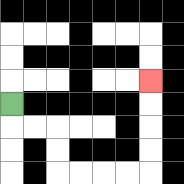{'start': '[0, 4]', 'end': '[6, 3]', 'path_directions': 'D,R,R,D,D,R,R,R,R,U,U,U,U', 'path_coordinates': '[[0, 4], [0, 5], [1, 5], [2, 5], [2, 6], [2, 7], [3, 7], [4, 7], [5, 7], [6, 7], [6, 6], [6, 5], [6, 4], [6, 3]]'}